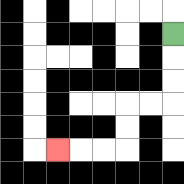{'start': '[7, 1]', 'end': '[2, 6]', 'path_directions': 'D,D,D,L,L,D,D,L,L,L', 'path_coordinates': '[[7, 1], [7, 2], [7, 3], [7, 4], [6, 4], [5, 4], [5, 5], [5, 6], [4, 6], [3, 6], [2, 6]]'}